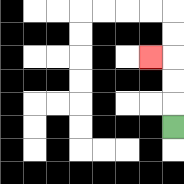{'start': '[7, 5]', 'end': '[6, 2]', 'path_directions': 'U,U,U,L', 'path_coordinates': '[[7, 5], [7, 4], [7, 3], [7, 2], [6, 2]]'}